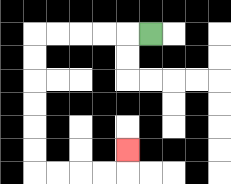{'start': '[6, 1]', 'end': '[5, 6]', 'path_directions': 'L,L,L,L,L,D,D,D,D,D,D,R,R,R,R,U', 'path_coordinates': '[[6, 1], [5, 1], [4, 1], [3, 1], [2, 1], [1, 1], [1, 2], [1, 3], [1, 4], [1, 5], [1, 6], [1, 7], [2, 7], [3, 7], [4, 7], [5, 7], [5, 6]]'}